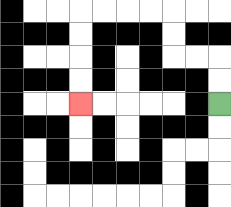{'start': '[9, 4]', 'end': '[3, 4]', 'path_directions': 'U,U,L,L,U,U,L,L,L,L,D,D,D,D', 'path_coordinates': '[[9, 4], [9, 3], [9, 2], [8, 2], [7, 2], [7, 1], [7, 0], [6, 0], [5, 0], [4, 0], [3, 0], [3, 1], [3, 2], [3, 3], [3, 4]]'}